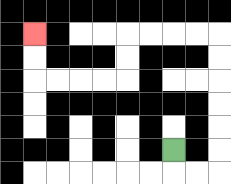{'start': '[7, 6]', 'end': '[1, 1]', 'path_directions': 'D,R,R,U,U,U,U,U,U,L,L,L,L,D,D,L,L,L,L,U,U', 'path_coordinates': '[[7, 6], [7, 7], [8, 7], [9, 7], [9, 6], [9, 5], [9, 4], [9, 3], [9, 2], [9, 1], [8, 1], [7, 1], [6, 1], [5, 1], [5, 2], [5, 3], [4, 3], [3, 3], [2, 3], [1, 3], [1, 2], [1, 1]]'}